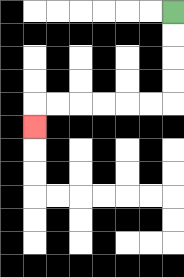{'start': '[7, 0]', 'end': '[1, 5]', 'path_directions': 'D,D,D,D,L,L,L,L,L,L,D', 'path_coordinates': '[[7, 0], [7, 1], [7, 2], [7, 3], [7, 4], [6, 4], [5, 4], [4, 4], [3, 4], [2, 4], [1, 4], [1, 5]]'}